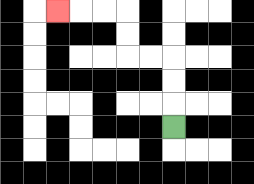{'start': '[7, 5]', 'end': '[2, 0]', 'path_directions': 'U,U,U,L,L,U,U,L,L,L', 'path_coordinates': '[[7, 5], [7, 4], [7, 3], [7, 2], [6, 2], [5, 2], [5, 1], [5, 0], [4, 0], [3, 0], [2, 0]]'}